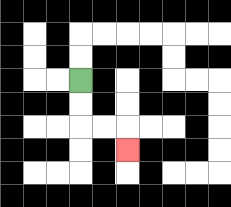{'start': '[3, 3]', 'end': '[5, 6]', 'path_directions': 'D,D,R,R,D', 'path_coordinates': '[[3, 3], [3, 4], [3, 5], [4, 5], [5, 5], [5, 6]]'}